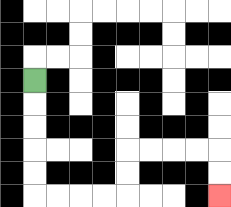{'start': '[1, 3]', 'end': '[9, 8]', 'path_directions': 'D,D,D,D,D,R,R,R,R,U,U,R,R,R,R,D,D', 'path_coordinates': '[[1, 3], [1, 4], [1, 5], [1, 6], [1, 7], [1, 8], [2, 8], [3, 8], [4, 8], [5, 8], [5, 7], [5, 6], [6, 6], [7, 6], [8, 6], [9, 6], [9, 7], [9, 8]]'}